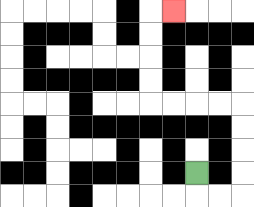{'start': '[8, 7]', 'end': '[7, 0]', 'path_directions': 'D,R,R,U,U,U,U,L,L,L,L,U,U,U,U,R', 'path_coordinates': '[[8, 7], [8, 8], [9, 8], [10, 8], [10, 7], [10, 6], [10, 5], [10, 4], [9, 4], [8, 4], [7, 4], [6, 4], [6, 3], [6, 2], [6, 1], [6, 0], [7, 0]]'}